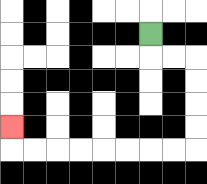{'start': '[6, 1]', 'end': '[0, 5]', 'path_directions': 'D,R,R,D,D,D,D,L,L,L,L,L,L,L,L,U', 'path_coordinates': '[[6, 1], [6, 2], [7, 2], [8, 2], [8, 3], [8, 4], [8, 5], [8, 6], [7, 6], [6, 6], [5, 6], [4, 6], [3, 6], [2, 6], [1, 6], [0, 6], [0, 5]]'}